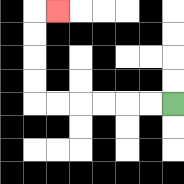{'start': '[7, 4]', 'end': '[2, 0]', 'path_directions': 'L,L,L,L,L,L,U,U,U,U,R', 'path_coordinates': '[[7, 4], [6, 4], [5, 4], [4, 4], [3, 4], [2, 4], [1, 4], [1, 3], [1, 2], [1, 1], [1, 0], [2, 0]]'}